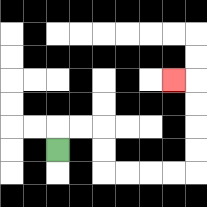{'start': '[2, 6]', 'end': '[7, 3]', 'path_directions': 'U,R,R,D,D,R,R,R,R,U,U,U,U,L', 'path_coordinates': '[[2, 6], [2, 5], [3, 5], [4, 5], [4, 6], [4, 7], [5, 7], [6, 7], [7, 7], [8, 7], [8, 6], [8, 5], [8, 4], [8, 3], [7, 3]]'}